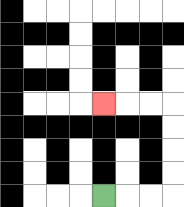{'start': '[4, 8]', 'end': '[4, 4]', 'path_directions': 'R,R,R,U,U,U,U,L,L,L', 'path_coordinates': '[[4, 8], [5, 8], [6, 8], [7, 8], [7, 7], [7, 6], [7, 5], [7, 4], [6, 4], [5, 4], [4, 4]]'}